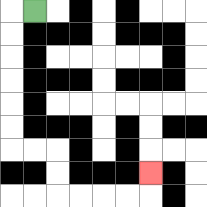{'start': '[1, 0]', 'end': '[6, 7]', 'path_directions': 'L,D,D,D,D,D,D,R,R,D,D,R,R,R,R,U', 'path_coordinates': '[[1, 0], [0, 0], [0, 1], [0, 2], [0, 3], [0, 4], [0, 5], [0, 6], [1, 6], [2, 6], [2, 7], [2, 8], [3, 8], [4, 8], [5, 8], [6, 8], [6, 7]]'}